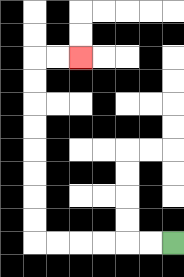{'start': '[7, 10]', 'end': '[3, 2]', 'path_directions': 'L,L,L,L,L,L,U,U,U,U,U,U,U,U,R,R', 'path_coordinates': '[[7, 10], [6, 10], [5, 10], [4, 10], [3, 10], [2, 10], [1, 10], [1, 9], [1, 8], [1, 7], [1, 6], [1, 5], [1, 4], [1, 3], [1, 2], [2, 2], [3, 2]]'}